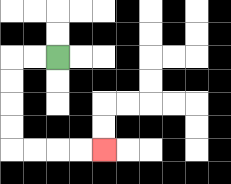{'start': '[2, 2]', 'end': '[4, 6]', 'path_directions': 'L,L,D,D,D,D,R,R,R,R', 'path_coordinates': '[[2, 2], [1, 2], [0, 2], [0, 3], [0, 4], [0, 5], [0, 6], [1, 6], [2, 6], [3, 6], [4, 6]]'}